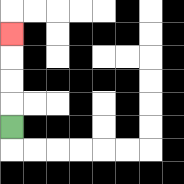{'start': '[0, 5]', 'end': '[0, 1]', 'path_directions': 'U,U,U,U', 'path_coordinates': '[[0, 5], [0, 4], [0, 3], [0, 2], [0, 1]]'}